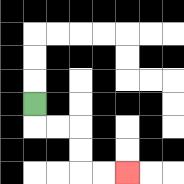{'start': '[1, 4]', 'end': '[5, 7]', 'path_directions': 'D,R,R,D,D,R,R', 'path_coordinates': '[[1, 4], [1, 5], [2, 5], [3, 5], [3, 6], [3, 7], [4, 7], [5, 7]]'}